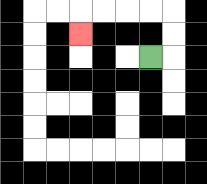{'start': '[6, 2]', 'end': '[3, 1]', 'path_directions': 'R,U,U,L,L,L,L,D', 'path_coordinates': '[[6, 2], [7, 2], [7, 1], [7, 0], [6, 0], [5, 0], [4, 0], [3, 0], [3, 1]]'}